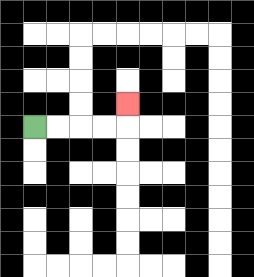{'start': '[1, 5]', 'end': '[5, 4]', 'path_directions': 'R,R,R,R,U', 'path_coordinates': '[[1, 5], [2, 5], [3, 5], [4, 5], [5, 5], [5, 4]]'}